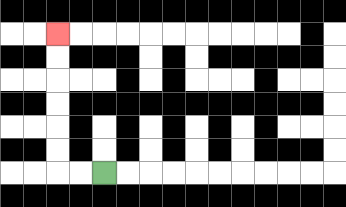{'start': '[4, 7]', 'end': '[2, 1]', 'path_directions': 'L,L,U,U,U,U,U,U', 'path_coordinates': '[[4, 7], [3, 7], [2, 7], [2, 6], [2, 5], [2, 4], [2, 3], [2, 2], [2, 1]]'}